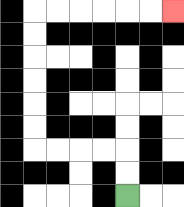{'start': '[5, 8]', 'end': '[7, 0]', 'path_directions': 'U,U,L,L,L,L,U,U,U,U,U,U,R,R,R,R,R,R', 'path_coordinates': '[[5, 8], [5, 7], [5, 6], [4, 6], [3, 6], [2, 6], [1, 6], [1, 5], [1, 4], [1, 3], [1, 2], [1, 1], [1, 0], [2, 0], [3, 0], [4, 0], [5, 0], [6, 0], [7, 0]]'}